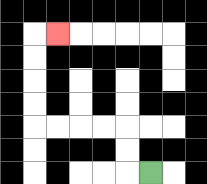{'start': '[6, 7]', 'end': '[2, 1]', 'path_directions': 'L,U,U,L,L,L,L,U,U,U,U,R', 'path_coordinates': '[[6, 7], [5, 7], [5, 6], [5, 5], [4, 5], [3, 5], [2, 5], [1, 5], [1, 4], [1, 3], [1, 2], [1, 1], [2, 1]]'}